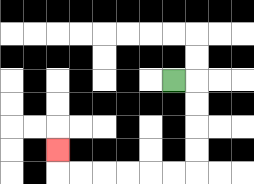{'start': '[7, 3]', 'end': '[2, 6]', 'path_directions': 'R,D,D,D,D,L,L,L,L,L,L,U', 'path_coordinates': '[[7, 3], [8, 3], [8, 4], [8, 5], [8, 6], [8, 7], [7, 7], [6, 7], [5, 7], [4, 7], [3, 7], [2, 7], [2, 6]]'}